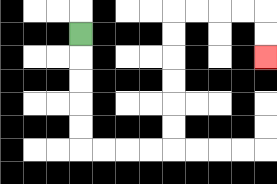{'start': '[3, 1]', 'end': '[11, 2]', 'path_directions': 'D,D,D,D,D,R,R,R,R,U,U,U,U,U,U,R,R,R,R,D,D', 'path_coordinates': '[[3, 1], [3, 2], [3, 3], [3, 4], [3, 5], [3, 6], [4, 6], [5, 6], [6, 6], [7, 6], [7, 5], [7, 4], [7, 3], [7, 2], [7, 1], [7, 0], [8, 0], [9, 0], [10, 0], [11, 0], [11, 1], [11, 2]]'}